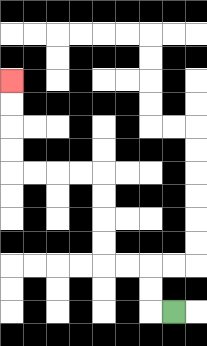{'start': '[7, 13]', 'end': '[0, 3]', 'path_directions': 'L,U,U,L,L,U,U,U,U,L,L,L,L,U,U,U,U', 'path_coordinates': '[[7, 13], [6, 13], [6, 12], [6, 11], [5, 11], [4, 11], [4, 10], [4, 9], [4, 8], [4, 7], [3, 7], [2, 7], [1, 7], [0, 7], [0, 6], [0, 5], [0, 4], [0, 3]]'}